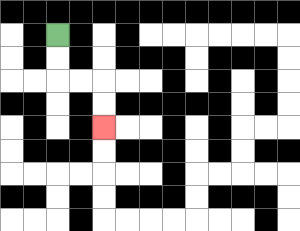{'start': '[2, 1]', 'end': '[4, 5]', 'path_directions': 'D,D,R,R,D,D', 'path_coordinates': '[[2, 1], [2, 2], [2, 3], [3, 3], [4, 3], [4, 4], [4, 5]]'}